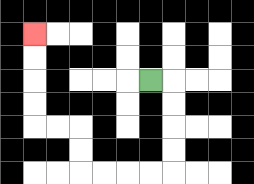{'start': '[6, 3]', 'end': '[1, 1]', 'path_directions': 'R,D,D,D,D,L,L,L,L,U,U,L,L,U,U,U,U', 'path_coordinates': '[[6, 3], [7, 3], [7, 4], [7, 5], [7, 6], [7, 7], [6, 7], [5, 7], [4, 7], [3, 7], [3, 6], [3, 5], [2, 5], [1, 5], [1, 4], [1, 3], [1, 2], [1, 1]]'}